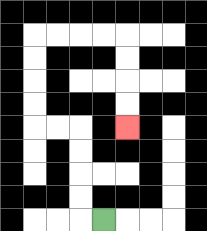{'start': '[4, 9]', 'end': '[5, 5]', 'path_directions': 'L,U,U,U,U,L,L,U,U,U,U,R,R,R,R,D,D,D,D', 'path_coordinates': '[[4, 9], [3, 9], [3, 8], [3, 7], [3, 6], [3, 5], [2, 5], [1, 5], [1, 4], [1, 3], [1, 2], [1, 1], [2, 1], [3, 1], [4, 1], [5, 1], [5, 2], [5, 3], [5, 4], [5, 5]]'}